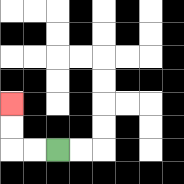{'start': '[2, 6]', 'end': '[0, 4]', 'path_directions': 'L,L,U,U', 'path_coordinates': '[[2, 6], [1, 6], [0, 6], [0, 5], [0, 4]]'}